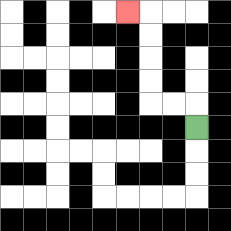{'start': '[8, 5]', 'end': '[5, 0]', 'path_directions': 'U,L,L,U,U,U,U,L', 'path_coordinates': '[[8, 5], [8, 4], [7, 4], [6, 4], [6, 3], [6, 2], [6, 1], [6, 0], [5, 0]]'}